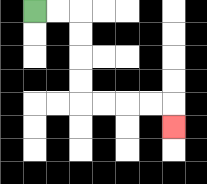{'start': '[1, 0]', 'end': '[7, 5]', 'path_directions': 'R,R,D,D,D,D,R,R,R,R,D', 'path_coordinates': '[[1, 0], [2, 0], [3, 0], [3, 1], [3, 2], [3, 3], [3, 4], [4, 4], [5, 4], [6, 4], [7, 4], [7, 5]]'}